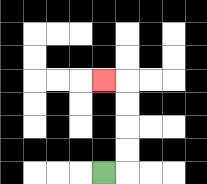{'start': '[4, 7]', 'end': '[4, 3]', 'path_directions': 'R,U,U,U,U,L', 'path_coordinates': '[[4, 7], [5, 7], [5, 6], [5, 5], [5, 4], [5, 3], [4, 3]]'}